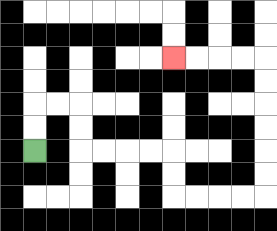{'start': '[1, 6]', 'end': '[7, 2]', 'path_directions': 'U,U,R,R,D,D,R,R,R,R,D,D,R,R,R,R,U,U,U,U,U,U,L,L,L,L', 'path_coordinates': '[[1, 6], [1, 5], [1, 4], [2, 4], [3, 4], [3, 5], [3, 6], [4, 6], [5, 6], [6, 6], [7, 6], [7, 7], [7, 8], [8, 8], [9, 8], [10, 8], [11, 8], [11, 7], [11, 6], [11, 5], [11, 4], [11, 3], [11, 2], [10, 2], [9, 2], [8, 2], [7, 2]]'}